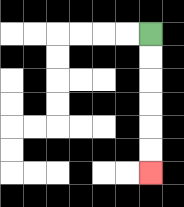{'start': '[6, 1]', 'end': '[6, 7]', 'path_directions': 'D,D,D,D,D,D', 'path_coordinates': '[[6, 1], [6, 2], [6, 3], [6, 4], [6, 5], [6, 6], [6, 7]]'}